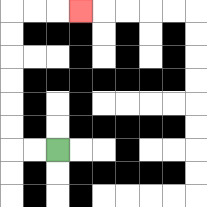{'start': '[2, 6]', 'end': '[3, 0]', 'path_directions': 'L,L,U,U,U,U,U,U,R,R,R', 'path_coordinates': '[[2, 6], [1, 6], [0, 6], [0, 5], [0, 4], [0, 3], [0, 2], [0, 1], [0, 0], [1, 0], [2, 0], [3, 0]]'}